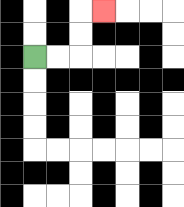{'start': '[1, 2]', 'end': '[4, 0]', 'path_directions': 'R,R,U,U,R', 'path_coordinates': '[[1, 2], [2, 2], [3, 2], [3, 1], [3, 0], [4, 0]]'}